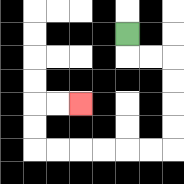{'start': '[5, 1]', 'end': '[3, 4]', 'path_directions': 'D,R,R,D,D,D,D,L,L,L,L,L,L,U,U,R,R', 'path_coordinates': '[[5, 1], [5, 2], [6, 2], [7, 2], [7, 3], [7, 4], [7, 5], [7, 6], [6, 6], [5, 6], [4, 6], [3, 6], [2, 6], [1, 6], [1, 5], [1, 4], [2, 4], [3, 4]]'}